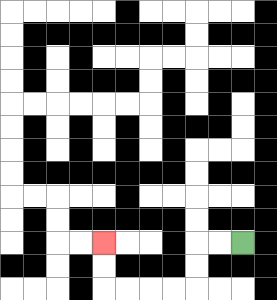{'start': '[10, 10]', 'end': '[4, 10]', 'path_directions': 'L,L,D,D,L,L,L,L,U,U', 'path_coordinates': '[[10, 10], [9, 10], [8, 10], [8, 11], [8, 12], [7, 12], [6, 12], [5, 12], [4, 12], [4, 11], [4, 10]]'}